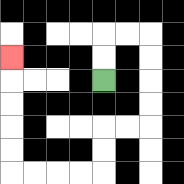{'start': '[4, 3]', 'end': '[0, 2]', 'path_directions': 'U,U,R,R,D,D,D,D,L,L,D,D,L,L,L,L,U,U,U,U,U', 'path_coordinates': '[[4, 3], [4, 2], [4, 1], [5, 1], [6, 1], [6, 2], [6, 3], [6, 4], [6, 5], [5, 5], [4, 5], [4, 6], [4, 7], [3, 7], [2, 7], [1, 7], [0, 7], [0, 6], [0, 5], [0, 4], [0, 3], [0, 2]]'}